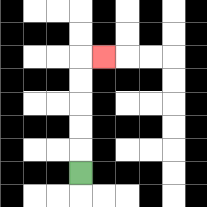{'start': '[3, 7]', 'end': '[4, 2]', 'path_directions': 'U,U,U,U,U,R', 'path_coordinates': '[[3, 7], [3, 6], [3, 5], [3, 4], [3, 3], [3, 2], [4, 2]]'}